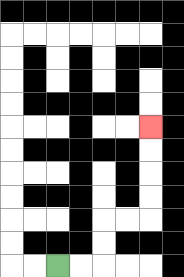{'start': '[2, 11]', 'end': '[6, 5]', 'path_directions': 'R,R,U,U,R,R,U,U,U,U', 'path_coordinates': '[[2, 11], [3, 11], [4, 11], [4, 10], [4, 9], [5, 9], [6, 9], [6, 8], [6, 7], [6, 6], [6, 5]]'}